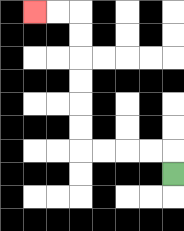{'start': '[7, 7]', 'end': '[1, 0]', 'path_directions': 'U,L,L,L,L,U,U,U,U,U,U,L,L', 'path_coordinates': '[[7, 7], [7, 6], [6, 6], [5, 6], [4, 6], [3, 6], [3, 5], [3, 4], [3, 3], [3, 2], [3, 1], [3, 0], [2, 0], [1, 0]]'}